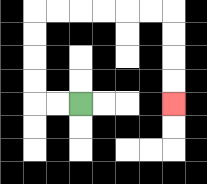{'start': '[3, 4]', 'end': '[7, 4]', 'path_directions': 'L,L,U,U,U,U,R,R,R,R,R,R,D,D,D,D', 'path_coordinates': '[[3, 4], [2, 4], [1, 4], [1, 3], [1, 2], [1, 1], [1, 0], [2, 0], [3, 0], [4, 0], [5, 0], [6, 0], [7, 0], [7, 1], [7, 2], [7, 3], [7, 4]]'}